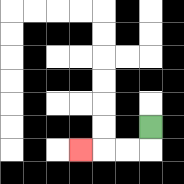{'start': '[6, 5]', 'end': '[3, 6]', 'path_directions': 'D,L,L,L', 'path_coordinates': '[[6, 5], [6, 6], [5, 6], [4, 6], [3, 6]]'}